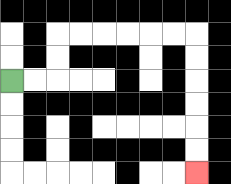{'start': '[0, 3]', 'end': '[8, 7]', 'path_directions': 'R,R,U,U,R,R,R,R,R,R,D,D,D,D,D,D', 'path_coordinates': '[[0, 3], [1, 3], [2, 3], [2, 2], [2, 1], [3, 1], [4, 1], [5, 1], [6, 1], [7, 1], [8, 1], [8, 2], [8, 3], [8, 4], [8, 5], [8, 6], [8, 7]]'}